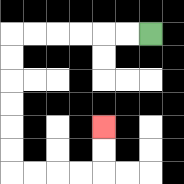{'start': '[6, 1]', 'end': '[4, 5]', 'path_directions': 'L,L,L,L,L,L,D,D,D,D,D,D,R,R,R,R,U,U', 'path_coordinates': '[[6, 1], [5, 1], [4, 1], [3, 1], [2, 1], [1, 1], [0, 1], [0, 2], [0, 3], [0, 4], [0, 5], [0, 6], [0, 7], [1, 7], [2, 7], [3, 7], [4, 7], [4, 6], [4, 5]]'}